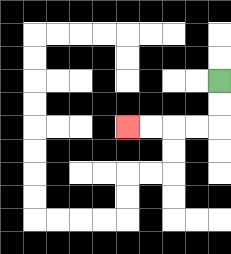{'start': '[9, 3]', 'end': '[5, 5]', 'path_directions': 'D,D,L,L,L,L', 'path_coordinates': '[[9, 3], [9, 4], [9, 5], [8, 5], [7, 5], [6, 5], [5, 5]]'}